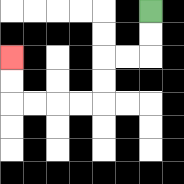{'start': '[6, 0]', 'end': '[0, 2]', 'path_directions': 'D,D,L,L,D,D,L,L,L,L,U,U', 'path_coordinates': '[[6, 0], [6, 1], [6, 2], [5, 2], [4, 2], [4, 3], [4, 4], [3, 4], [2, 4], [1, 4], [0, 4], [0, 3], [0, 2]]'}